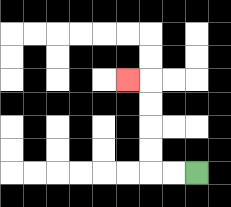{'start': '[8, 7]', 'end': '[5, 3]', 'path_directions': 'L,L,U,U,U,U,L', 'path_coordinates': '[[8, 7], [7, 7], [6, 7], [6, 6], [6, 5], [6, 4], [6, 3], [5, 3]]'}